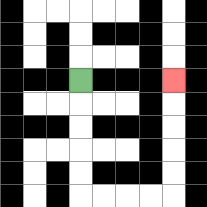{'start': '[3, 3]', 'end': '[7, 3]', 'path_directions': 'D,D,D,D,D,R,R,R,R,U,U,U,U,U', 'path_coordinates': '[[3, 3], [3, 4], [3, 5], [3, 6], [3, 7], [3, 8], [4, 8], [5, 8], [6, 8], [7, 8], [7, 7], [7, 6], [7, 5], [7, 4], [7, 3]]'}